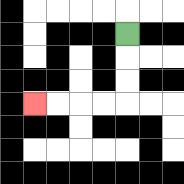{'start': '[5, 1]', 'end': '[1, 4]', 'path_directions': 'D,D,D,L,L,L,L', 'path_coordinates': '[[5, 1], [5, 2], [5, 3], [5, 4], [4, 4], [3, 4], [2, 4], [1, 4]]'}